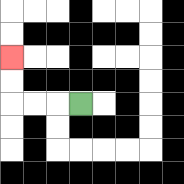{'start': '[3, 4]', 'end': '[0, 2]', 'path_directions': 'L,L,L,U,U', 'path_coordinates': '[[3, 4], [2, 4], [1, 4], [0, 4], [0, 3], [0, 2]]'}